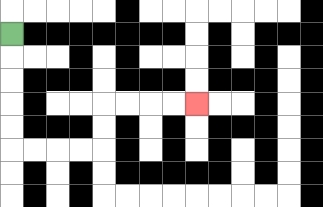{'start': '[0, 1]', 'end': '[8, 4]', 'path_directions': 'D,D,D,D,D,R,R,R,R,U,U,R,R,R,R', 'path_coordinates': '[[0, 1], [0, 2], [0, 3], [0, 4], [0, 5], [0, 6], [1, 6], [2, 6], [3, 6], [4, 6], [4, 5], [4, 4], [5, 4], [6, 4], [7, 4], [8, 4]]'}